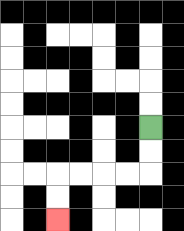{'start': '[6, 5]', 'end': '[2, 9]', 'path_directions': 'D,D,L,L,L,L,D,D', 'path_coordinates': '[[6, 5], [6, 6], [6, 7], [5, 7], [4, 7], [3, 7], [2, 7], [2, 8], [2, 9]]'}